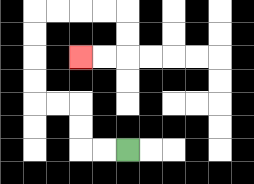{'start': '[5, 6]', 'end': '[3, 2]', 'path_directions': 'L,L,U,U,L,L,U,U,U,U,R,R,R,R,D,D,L,L', 'path_coordinates': '[[5, 6], [4, 6], [3, 6], [3, 5], [3, 4], [2, 4], [1, 4], [1, 3], [1, 2], [1, 1], [1, 0], [2, 0], [3, 0], [4, 0], [5, 0], [5, 1], [5, 2], [4, 2], [3, 2]]'}